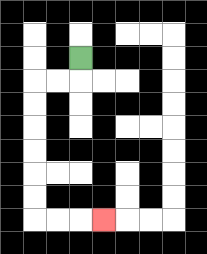{'start': '[3, 2]', 'end': '[4, 9]', 'path_directions': 'D,L,L,D,D,D,D,D,D,R,R,R', 'path_coordinates': '[[3, 2], [3, 3], [2, 3], [1, 3], [1, 4], [1, 5], [1, 6], [1, 7], [1, 8], [1, 9], [2, 9], [3, 9], [4, 9]]'}